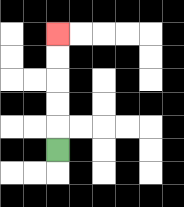{'start': '[2, 6]', 'end': '[2, 1]', 'path_directions': 'U,U,U,U,U', 'path_coordinates': '[[2, 6], [2, 5], [2, 4], [2, 3], [2, 2], [2, 1]]'}